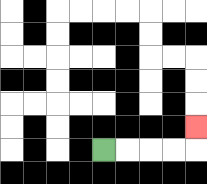{'start': '[4, 6]', 'end': '[8, 5]', 'path_directions': 'R,R,R,R,U', 'path_coordinates': '[[4, 6], [5, 6], [6, 6], [7, 6], [8, 6], [8, 5]]'}